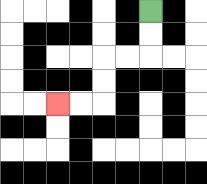{'start': '[6, 0]', 'end': '[2, 4]', 'path_directions': 'D,D,L,L,D,D,L,L', 'path_coordinates': '[[6, 0], [6, 1], [6, 2], [5, 2], [4, 2], [4, 3], [4, 4], [3, 4], [2, 4]]'}